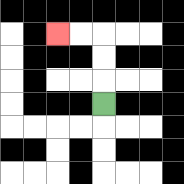{'start': '[4, 4]', 'end': '[2, 1]', 'path_directions': 'U,U,U,L,L', 'path_coordinates': '[[4, 4], [4, 3], [4, 2], [4, 1], [3, 1], [2, 1]]'}